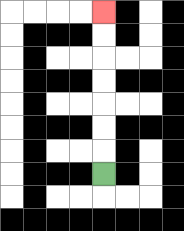{'start': '[4, 7]', 'end': '[4, 0]', 'path_directions': 'U,U,U,U,U,U,U', 'path_coordinates': '[[4, 7], [4, 6], [4, 5], [4, 4], [4, 3], [4, 2], [4, 1], [4, 0]]'}